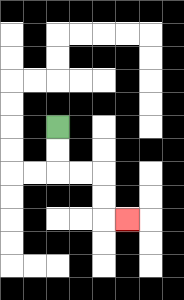{'start': '[2, 5]', 'end': '[5, 9]', 'path_directions': 'D,D,R,R,D,D,R', 'path_coordinates': '[[2, 5], [2, 6], [2, 7], [3, 7], [4, 7], [4, 8], [4, 9], [5, 9]]'}